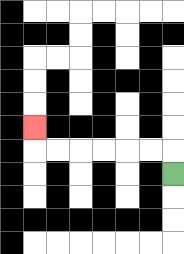{'start': '[7, 7]', 'end': '[1, 5]', 'path_directions': 'U,L,L,L,L,L,L,U', 'path_coordinates': '[[7, 7], [7, 6], [6, 6], [5, 6], [4, 6], [3, 6], [2, 6], [1, 6], [1, 5]]'}